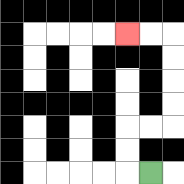{'start': '[6, 7]', 'end': '[5, 1]', 'path_directions': 'L,U,U,R,R,U,U,U,U,L,L', 'path_coordinates': '[[6, 7], [5, 7], [5, 6], [5, 5], [6, 5], [7, 5], [7, 4], [7, 3], [7, 2], [7, 1], [6, 1], [5, 1]]'}